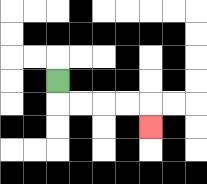{'start': '[2, 3]', 'end': '[6, 5]', 'path_directions': 'D,R,R,R,R,D', 'path_coordinates': '[[2, 3], [2, 4], [3, 4], [4, 4], [5, 4], [6, 4], [6, 5]]'}